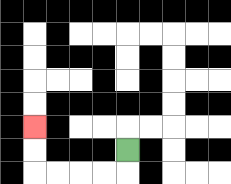{'start': '[5, 6]', 'end': '[1, 5]', 'path_directions': 'D,L,L,L,L,U,U', 'path_coordinates': '[[5, 6], [5, 7], [4, 7], [3, 7], [2, 7], [1, 7], [1, 6], [1, 5]]'}